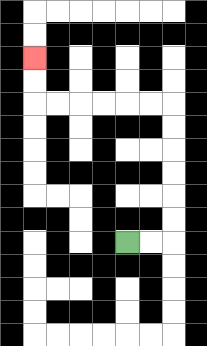{'start': '[5, 10]', 'end': '[1, 2]', 'path_directions': 'R,R,U,U,U,U,U,U,L,L,L,L,L,L,U,U', 'path_coordinates': '[[5, 10], [6, 10], [7, 10], [7, 9], [7, 8], [7, 7], [7, 6], [7, 5], [7, 4], [6, 4], [5, 4], [4, 4], [3, 4], [2, 4], [1, 4], [1, 3], [1, 2]]'}